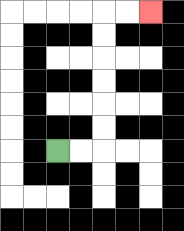{'start': '[2, 6]', 'end': '[6, 0]', 'path_directions': 'R,R,U,U,U,U,U,U,R,R', 'path_coordinates': '[[2, 6], [3, 6], [4, 6], [4, 5], [4, 4], [4, 3], [4, 2], [4, 1], [4, 0], [5, 0], [6, 0]]'}